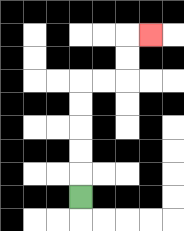{'start': '[3, 8]', 'end': '[6, 1]', 'path_directions': 'U,U,U,U,U,R,R,U,U,R', 'path_coordinates': '[[3, 8], [3, 7], [3, 6], [3, 5], [3, 4], [3, 3], [4, 3], [5, 3], [5, 2], [5, 1], [6, 1]]'}